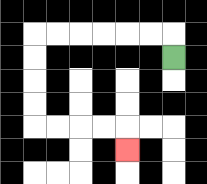{'start': '[7, 2]', 'end': '[5, 6]', 'path_directions': 'U,L,L,L,L,L,L,D,D,D,D,R,R,R,R,D', 'path_coordinates': '[[7, 2], [7, 1], [6, 1], [5, 1], [4, 1], [3, 1], [2, 1], [1, 1], [1, 2], [1, 3], [1, 4], [1, 5], [2, 5], [3, 5], [4, 5], [5, 5], [5, 6]]'}